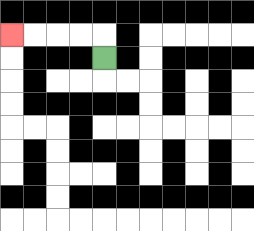{'start': '[4, 2]', 'end': '[0, 1]', 'path_directions': 'U,L,L,L,L', 'path_coordinates': '[[4, 2], [4, 1], [3, 1], [2, 1], [1, 1], [0, 1]]'}